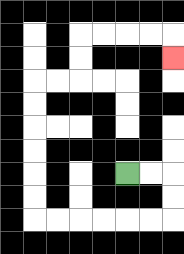{'start': '[5, 7]', 'end': '[7, 2]', 'path_directions': 'R,R,D,D,L,L,L,L,L,L,U,U,U,U,U,U,R,R,U,U,R,R,R,R,D', 'path_coordinates': '[[5, 7], [6, 7], [7, 7], [7, 8], [7, 9], [6, 9], [5, 9], [4, 9], [3, 9], [2, 9], [1, 9], [1, 8], [1, 7], [1, 6], [1, 5], [1, 4], [1, 3], [2, 3], [3, 3], [3, 2], [3, 1], [4, 1], [5, 1], [6, 1], [7, 1], [7, 2]]'}